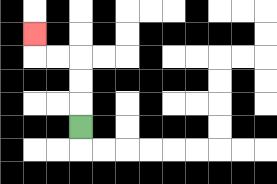{'start': '[3, 5]', 'end': '[1, 1]', 'path_directions': 'U,U,U,L,L,U', 'path_coordinates': '[[3, 5], [3, 4], [3, 3], [3, 2], [2, 2], [1, 2], [1, 1]]'}